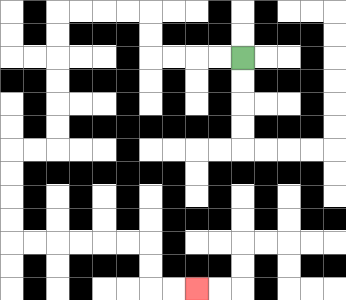{'start': '[10, 2]', 'end': '[8, 12]', 'path_directions': 'L,L,L,L,U,U,L,L,L,L,D,D,D,D,D,D,L,L,D,D,D,D,R,R,R,R,R,R,D,D,R,R', 'path_coordinates': '[[10, 2], [9, 2], [8, 2], [7, 2], [6, 2], [6, 1], [6, 0], [5, 0], [4, 0], [3, 0], [2, 0], [2, 1], [2, 2], [2, 3], [2, 4], [2, 5], [2, 6], [1, 6], [0, 6], [0, 7], [0, 8], [0, 9], [0, 10], [1, 10], [2, 10], [3, 10], [4, 10], [5, 10], [6, 10], [6, 11], [6, 12], [7, 12], [8, 12]]'}